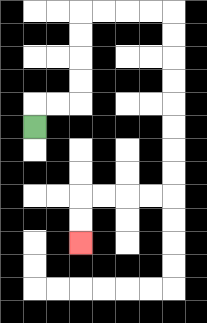{'start': '[1, 5]', 'end': '[3, 10]', 'path_directions': 'U,R,R,U,U,U,U,R,R,R,R,D,D,D,D,D,D,D,D,L,L,L,L,D,D', 'path_coordinates': '[[1, 5], [1, 4], [2, 4], [3, 4], [3, 3], [3, 2], [3, 1], [3, 0], [4, 0], [5, 0], [6, 0], [7, 0], [7, 1], [7, 2], [7, 3], [7, 4], [7, 5], [7, 6], [7, 7], [7, 8], [6, 8], [5, 8], [4, 8], [3, 8], [3, 9], [3, 10]]'}